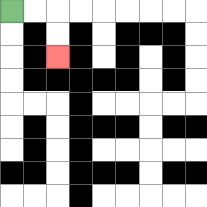{'start': '[0, 0]', 'end': '[2, 2]', 'path_directions': 'R,R,D,D', 'path_coordinates': '[[0, 0], [1, 0], [2, 0], [2, 1], [2, 2]]'}